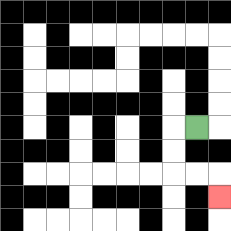{'start': '[8, 5]', 'end': '[9, 8]', 'path_directions': 'L,D,D,R,R,D', 'path_coordinates': '[[8, 5], [7, 5], [7, 6], [7, 7], [8, 7], [9, 7], [9, 8]]'}